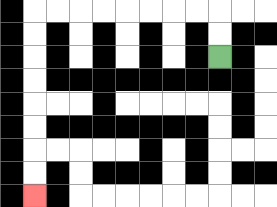{'start': '[9, 2]', 'end': '[1, 8]', 'path_directions': 'U,U,L,L,L,L,L,L,L,L,D,D,D,D,D,D,D,D', 'path_coordinates': '[[9, 2], [9, 1], [9, 0], [8, 0], [7, 0], [6, 0], [5, 0], [4, 0], [3, 0], [2, 0], [1, 0], [1, 1], [1, 2], [1, 3], [1, 4], [1, 5], [1, 6], [1, 7], [1, 8]]'}